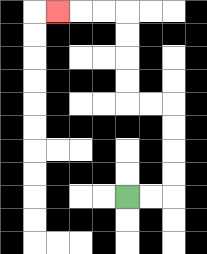{'start': '[5, 8]', 'end': '[2, 0]', 'path_directions': 'R,R,U,U,U,U,L,L,U,U,U,U,L,L,L', 'path_coordinates': '[[5, 8], [6, 8], [7, 8], [7, 7], [7, 6], [7, 5], [7, 4], [6, 4], [5, 4], [5, 3], [5, 2], [5, 1], [5, 0], [4, 0], [3, 0], [2, 0]]'}